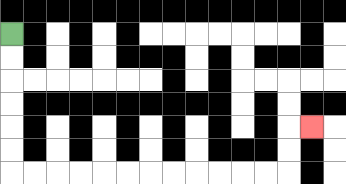{'start': '[0, 1]', 'end': '[13, 5]', 'path_directions': 'D,D,D,D,D,D,R,R,R,R,R,R,R,R,R,R,R,R,U,U,R', 'path_coordinates': '[[0, 1], [0, 2], [0, 3], [0, 4], [0, 5], [0, 6], [0, 7], [1, 7], [2, 7], [3, 7], [4, 7], [5, 7], [6, 7], [7, 7], [8, 7], [9, 7], [10, 7], [11, 7], [12, 7], [12, 6], [12, 5], [13, 5]]'}